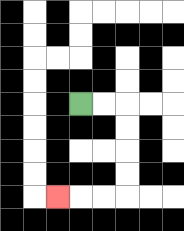{'start': '[3, 4]', 'end': '[2, 8]', 'path_directions': 'R,R,D,D,D,D,L,L,L', 'path_coordinates': '[[3, 4], [4, 4], [5, 4], [5, 5], [5, 6], [5, 7], [5, 8], [4, 8], [3, 8], [2, 8]]'}